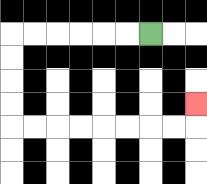{'start': '[6, 1]', 'end': '[8, 4]', 'path_directions': 'L,L,L,L,L,L,D,D,D,D,R,R,R,R,R,R,R,R,U', 'path_coordinates': '[[6, 1], [5, 1], [4, 1], [3, 1], [2, 1], [1, 1], [0, 1], [0, 2], [0, 3], [0, 4], [0, 5], [1, 5], [2, 5], [3, 5], [4, 5], [5, 5], [6, 5], [7, 5], [8, 5], [8, 4]]'}